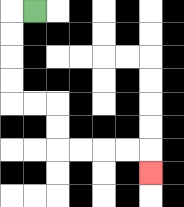{'start': '[1, 0]', 'end': '[6, 7]', 'path_directions': 'L,D,D,D,D,R,R,D,D,R,R,R,R,D', 'path_coordinates': '[[1, 0], [0, 0], [0, 1], [0, 2], [0, 3], [0, 4], [1, 4], [2, 4], [2, 5], [2, 6], [3, 6], [4, 6], [5, 6], [6, 6], [6, 7]]'}